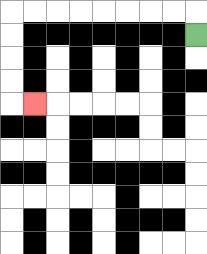{'start': '[8, 1]', 'end': '[1, 4]', 'path_directions': 'U,L,L,L,L,L,L,L,L,D,D,D,D,R', 'path_coordinates': '[[8, 1], [8, 0], [7, 0], [6, 0], [5, 0], [4, 0], [3, 0], [2, 0], [1, 0], [0, 0], [0, 1], [0, 2], [0, 3], [0, 4], [1, 4]]'}